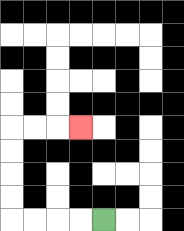{'start': '[4, 9]', 'end': '[3, 5]', 'path_directions': 'L,L,L,L,U,U,U,U,R,R,R', 'path_coordinates': '[[4, 9], [3, 9], [2, 9], [1, 9], [0, 9], [0, 8], [0, 7], [0, 6], [0, 5], [1, 5], [2, 5], [3, 5]]'}